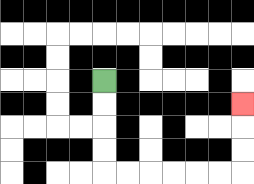{'start': '[4, 3]', 'end': '[10, 4]', 'path_directions': 'D,D,D,D,R,R,R,R,R,R,U,U,U', 'path_coordinates': '[[4, 3], [4, 4], [4, 5], [4, 6], [4, 7], [5, 7], [6, 7], [7, 7], [8, 7], [9, 7], [10, 7], [10, 6], [10, 5], [10, 4]]'}